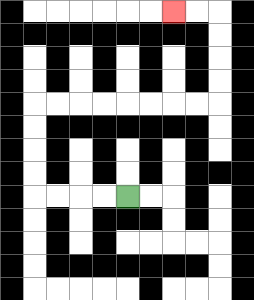{'start': '[5, 8]', 'end': '[7, 0]', 'path_directions': 'L,L,L,L,U,U,U,U,R,R,R,R,R,R,R,R,U,U,U,U,L,L', 'path_coordinates': '[[5, 8], [4, 8], [3, 8], [2, 8], [1, 8], [1, 7], [1, 6], [1, 5], [1, 4], [2, 4], [3, 4], [4, 4], [5, 4], [6, 4], [7, 4], [8, 4], [9, 4], [9, 3], [9, 2], [9, 1], [9, 0], [8, 0], [7, 0]]'}